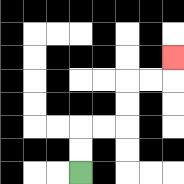{'start': '[3, 7]', 'end': '[7, 2]', 'path_directions': 'U,U,R,R,U,U,R,R,U', 'path_coordinates': '[[3, 7], [3, 6], [3, 5], [4, 5], [5, 5], [5, 4], [5, 3], [6, 3], [7, 3], [7, 2]]'}